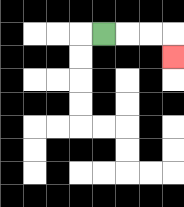{'start': '[4, 1]', 'end': '[7, 2]', 'path_directions': 'R,R,R,D', 'path_coordinates': '[[4, 1], [5, 1], [6, 1], [7, 1], [7, 2]]'}